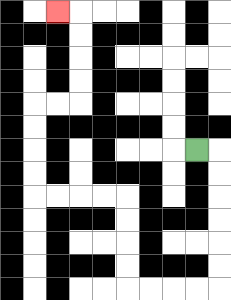{'start': '[8, 6]', 'end': '[2, 0]', 'path_directions': 'R,D,D,D,D,D,D,L,L,L,L,U,U,U,U,L,L,L,L,U,U,U,U,R,R,U,U,U,U,L', 'path_coordinates': '[[8, 6], [9, 6], [9, 7], [9, 8], [9, 9], [9, 10], [9, 11], [9, 12], [8, 12], [7, 12], [6, 12], [5, 12], [5, 11], [5, 10], [5, 9], [5, 8], [4, 8], [3, 8], [2, 8], [1, 8], [1, 7], [1, 6], [1, 5], [1, 4], [2, 4], [3, 4], [3, 3], [3, 2], [3, 1], [3, 0], [2, 0]]'}